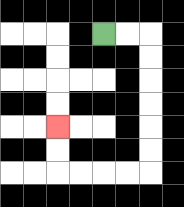{'start': '[4, 1]', 'end': '[2, 5]', 'path_directions': 'R,R,D,D,D,D,D,D,L,L,L,L,U,U', 'path_coordinates': '[[4, 1], [5, 1], [6, 1], [6, 2], [6, 3], [6, 4], [6, 5], [6, 6], [6, 7], [5, 7], [4, 7], [3, 7], [2, 7], [2, 6], [2, 5]]'}